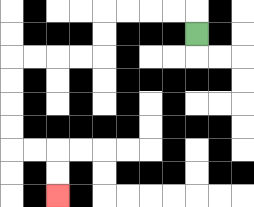{'start': '[8, 1]', 'end': '[2, 8]', 'path_directions': 'U,L,L,L,L,D,D,L,L,L,L,D,D,D,D,R,R,D,D', 'path_coordinates': '[[8, 1], [8, 0], [7, 0], [6, 0], [5, 0], [4, 0], [4, 1], [4, 2], [3, 2], [2, 2], [1, 2], [0, 2], [0, 3], [0, 4], [0, 5], [0, 6], [1, 6], [2, 6], [2, 7], [2, 8]]'}